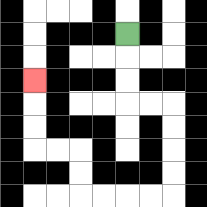{'start': '[5, 1]', 'end': '[1, 3]', 'path_directions': 'D,D,D,R,R,D,D,D,D,L,L,L,L,U,U,L,L,U,U,U', 'path_coordinates': '[[5, 1], [5, 2], [5, 3], [5, 4], [6, 4], [7, 4], [7, 5], [7, 6], [7, 7], [7, 8], [6, 8], [5, 8], [4, 8], [3, 8], [3, 7], [3, 6], [2, 6], [1, 6], [1, 5], [1, 4], [1, 3]]'}